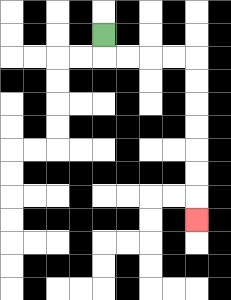{'start': '[4, 1]', 'end': '[8, 9]', 'path_directions': 'D,R,R,R,R,D,D,D,D,D,D,D', 'path_coordinates': '[[4, 1], [4, 2], [5, 2], [6, 2], [7, 2], [8, 2], [8, 3], [8, 4], [8, 5], [8, 6], [8, 7], [8, 8], [8, 9]]'}